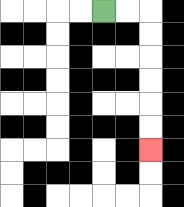{'start': '[4, 0]', 'end': '[6, 6]', 'path_directions': 'R,R,D,D,D,D,D,D', 'path_coordinates': '[[4, 0], [5, 0], [6, 0], [6, 1], [6, 2], [6, 3], [6, 4], [6, 5], [6, 6]]'}